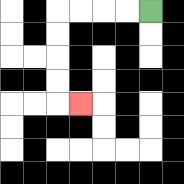{'start': '[6, 0]', 'end': '[3, 4]', 'path_directions': 'L,L,L,L,D,D,D,D,R', 'path_coordinates': '[[6, 0], [5, 0], [4, 0], [3, 0], [2, 0], [2, 1], [2, 2], [2, 3], [2, 4], [3, 4]]'}